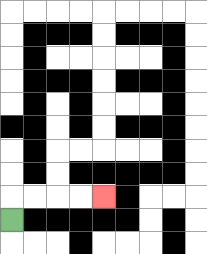{'start': '[0, 9]', 'end': '[4, 8]', 'path_directions': 'U,R,R,R,R', 'path_coordinates': '[[0, 9], [0, 8], [1, 8], [2, 8], [3, 8], [4, 8]]'}